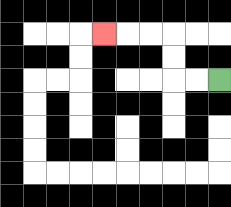{'start': '[9, 3]', 'end': '[4, 1]', 'path_directions': 'L,L,U,U,L,L,L', 'path_coordinates': '[[9, 3], [8, 3], [7, 3], [7, 2], [7, 1], [6, 1], [5, 1], [4, 1]]'}